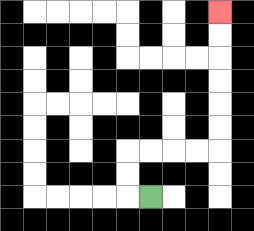{'start': '[6, 8]', 'end': '[9, 0]', 'path_directions': 'L,U,U,R,R,R,R,U,U,U,U,U,U', 'path_coordinates': '[[6, 8], [5, 8], [5, 7], [5, 6], [6, 6], [7, 6], [8, 6], [9, 6], [9, 5], [9, 4], [9, 3], [9, 2], [9, 1], [9, 0]]'}